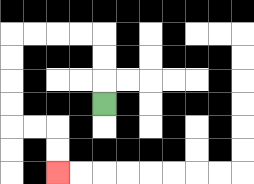{'start': '[4, 4]', 'end': '[2, 7]', 'path_directions': 'U,U,U,L,L,L,L,D,D,D,D,R,R,D,D', 'path_coordinates': '[[4, 4], [4, 3], [4, 2], [4, 1], [3, 1], [2, 1], [1, 1], [0, 1], [0, 2], [0, 3], [0, 4], [0, 5], [1, 5], [2, 5], [2, 6], [2, 7]]'}